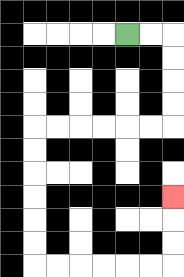{'start': '[5, 1]', 'end': '[7, 8]', 'path_directions': 'R,R,D,D,D,D,L,L,L,L,L,L,D,D,D,D,D,D,R,R,R,R,R,R,U,U,U', 'path_coordinates': '[[5, 1], [6, 1], [7, 1], [7, 2], [7, 3], [7, 4], [7, 5], [6, 5], [5, 5], [4, 5], [3, 5], [2, 5], [1, 5], [1, 6], [1, 7], [1, 8], [1, 9], [1, 10], [1, 11], [2, 11], [3, 11], [4, 11], [5, 11], [6, 11], [7, 11], [7, 10], [7, 9], [7, 8]]'}